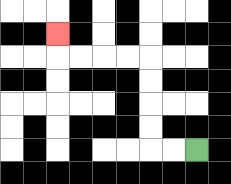{'start': '[8, 6]', 'end': '[2, 1]', 'path_directions': 'L,L,U,U,U,U,L,L,L,L,U', 'path_coordinates': '[[8, 6], [7, 6], [6, 6], [6, 5], [6, 4], [6, 3], [6, 2], [5, 2], [4, 2], [3, 2], [2, 2], [2, 1]]'}